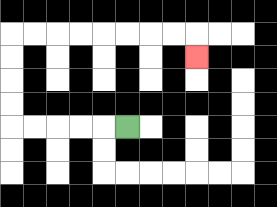{'start': '[5, 5]', 'end': '[8, 2]', 'path_directions': 'L,L,L,L,L,U,U,U,U,R,R,R,R,R,R,R,R,D', 'path_coordinates': '[[5, 5], [4, 5], [3, 5], [2, 5], [1, 5], [0, 5], [0, 4], [0, 3], [0, 2], [0, 1], [1, 1], [2, 1], [3, 1], [4, 1], [5, 1], [6, 1], [7, 1], [8, 1], [8, 2]]'}